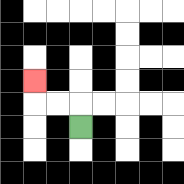{'start': '[3, 5]', 'end': '[1, 3]', 'path_directions': 'U,L,L,U', 'path_coordinates': '[[3, 5], [3, 4], [2, 4], [1, 4], [1, 3]]'}